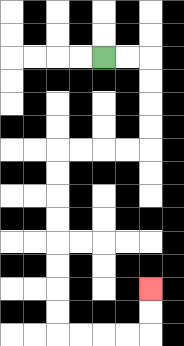{'start': '[4, 2]', 'end': '[6, 12]', 'path_directions': 'R,R,D,D,D,D,L,L,L,L,D,D,D,D,D,D,D,D,R,R,R,R,U,U', 'path_coordinates': '[[4, 2], [5, 2], [6, 2], [6, 3], [6, 4], [6, 5], [6, 6], [5, 6], [4, 6], [3, 6], [2, 6], [2, 7], [2, 8], [2, 9], [2, 10], [2, 11], [2, 12], [2, 13], [2, 14], [3, 14], [4, 14], [5, 14], [6, 14], [6, 13], [6, 12]]'}